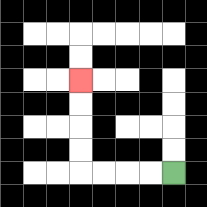{'start': '[7, 7]', 'end': '[3, 3]', 'path_directions': 'L,L,L,L,U,U,U,U', 'path_coordinates': '[[7, 7], [6, 7], [5, 7], [4, 7], [3, 7], [3, 6], [3, 5], [3, 4], [3, 3]]'}